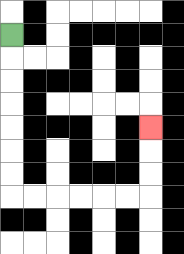{'start': '[0, 1]', 'end': '[6, 5]', 'path_directions': 'D,D,D,D,D,D,D,R,R,R,R,R,R,U,U,U', 'path_coordinates': '[[0, 1], [0, 2], [0, 3], [0, 4], [0, 5], [0, 6], [0, 7], [0, 8], [1, 8], [2, 8], [3, 8], [4, 8], [5, 8], [6, 8], [6, 7], [6, 6], [6, 5]]'}